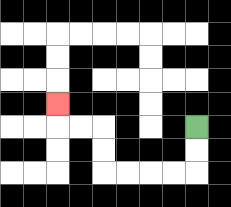{'start': '[8, 5]', 'end': '[2, 4]', 'path_directions': 'D,D,L,L,L,L,U,U,L,L,U', 'path_coordinates': '[[8, 5], [8, 6], [8, 7], [7, 7], [6, 7], [5, 7], [4, 7], [4, 6], [4, 5], [3, 5], [2, 5], [2, 4]]'}